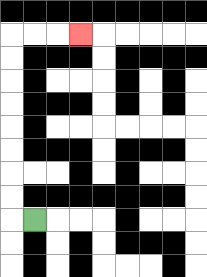{'start': '[1, 9]', 'end': '[3, 1]', 'path_directions': 'L,U,U,U,U,U,U,U,U,R,R,R', 'path_coordinates': '[[1, 9], [0, 9], [0, 8], [0, 7], [0, 6], [0, 5], [0, 4], [0, 3], [0, 2], [0, 1], [1, 1], [2, 1], [3, 1]]'}